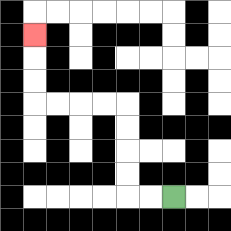{'start': '[7, 8]', 'end': '[1, 1]', 'path_directions': 'L,L,U,U,U,U,L,L,L,L,U,U,U', 'path_coordinates': '[[7, 8], [6, 8], [5, 8], [5, 7], [5, 6], [5, 5], [5, 4], [4, 4], [3, 4], [2, 4], [1, 4], [1, 3], [1, 2], [1, 1]]'}